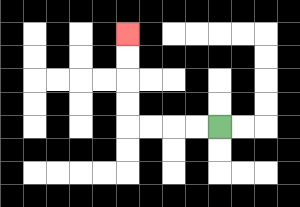{'start': '[9, 5]', 'end': '[5, 1]', 'path_directions': 'L,L,L,L,U,U,U,U', 'path_coordinates': '[[9, 5], [8, 5], [7, 5], [6, 5], [5, 5], [5, 4], [5, 3], [5, 2], [5, 1]]'}